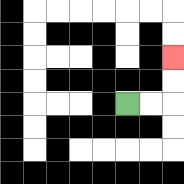{'start': '[5, 4]', 'end': '[7, 2]', 'path_directions': 'R,R,U,U', 'path_coordinates': '[[5, 4], [6, 4], [7, 4], [7, 3], [7, 2]]'}